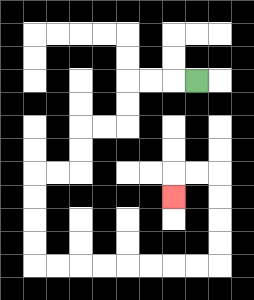{'start': '[8, 3]', 'end': '[7, 8]', 'path_directions': 'L,L,L,D,D,L,L,D,D,L,L,D,D,D,D,R,R,R,R,R,R,R,R,U,U,U,U,L,L,D', 'path_coordinates': '[[8, 3], [7, 3], [6, 3], [5, 3], [5, 4], [5, 5], [4, 5], [3, 5], [3, 6], [3, 7], [2, 7], [1, 7], [1, 8], [1, 9], [1, 10], [1, 11], [2, 11], [3, 11], [4, 11], [5, 11], [6, 11], [7, 11], [8, 11], [9, 11], [9, 10], [9, 9], [9, 8], [9, 7], [8, 7], [7, 7], [7, 8]]'}